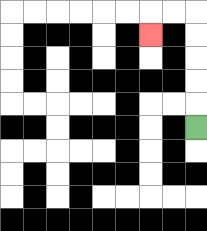{'start': '[8, 5]', 'end': '[6, 1]', 'path_directions': 'U,U,U,U,U,L,L,D', 'path_coordinates': '[[8, 5], [8, 4], [8, 3], [8, 2], [8, 1], [8, 0], [7, 0], [6, 0], [6, 1]]'}